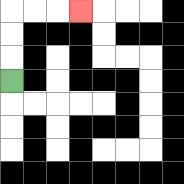{'start': '[0, 3]', 'end': '[3, 0]', 'path_directions': 'U,U,U,R,R,R', 'path_coordinates': '[[0, 3], [0, 2], [0, 1], [0, 0], [1, 0], [2, 0], [3, 0]]'}